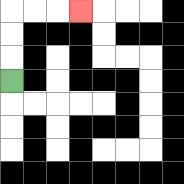{'start': '[0, 3]', 'end': '[3, 0]', 'path_directions': 'U,U,U,R,R,R', 'path_coordinates': '[[0, 3], [0, 2], [0, 1], [0, 0], [1, 0], [2, 0], [3, 0]]'}